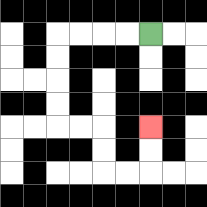{'start': '[6, 1]', 'end': '[6, 5]', 'path_directions': 'L,L,L,L,D,D,D,D,R,R,D,D,R,R,U,U', 'path_coordinates': '[[6, 1], [5, 1], [4, 1], [3, 1], [2, 1], [2, 2], [2, 3], [2, 4], [2, 5], [3, 5], [4, 5], [4, 6], [4, 7], [5, 7], [6, 7], [6, 6], [6, 5]]'}